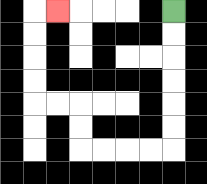{'start': '[7, 0]', 'end': '[2, 0]', 'path_directions': 'D,D,D,D,D,D,L,L,L,L,U,U,L,L,U,U,U,U,R', 'path_coordinates': '[[7, 0], [7, 1], [7, 2], [7, 3], [7, 4], [7, 5], [7, 6], [6, 6], [5, 6], [4, 6], [3, 6], [3, 5], [3, 4], [2, 4], [1, 4], [1, 3], [1, 2], [1, 1], [1, 0], [2, 0]]'}